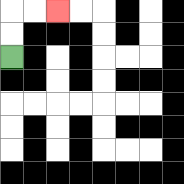{'start': '[0, 2]', 'end': '[2, 0]', 'path_directions': 'U,U,R,R', 'path_coordinates': '[[0, 2], [0, 1], [0, 0], [1, 0], [2, 0]]'}